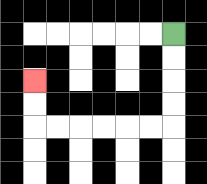{'start': '[7, 1]', 'end': '[1, 3]', 'path_directions': 'D,D,D,D,L,L,L,L,L,L,U,U', 'path_coordinates': '[[7, 1], [7, 2], [7, 3], [7, 4], [7, 5], [6, 5], [5, 5], [4, 5], [3, 5], [2, 5], [1, 5], [1, 4], [1, 3]]'}